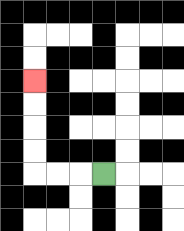{'start': '[4, 7]', 'end': '[1, 3]', 'path_directions': 'L,L,L,U,U,U,U', 'path_coordinates': '[[4, 7], [3, 7], [2, 7], [1, 7], [1, 6], [1, 5], [1, 4], [1, 3]]'}